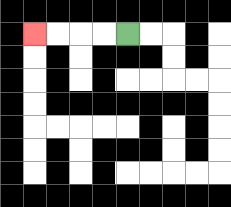{'start': '[5, 1]', 'end': '[1, 1]', 'path_directions': 'L,L,L,L', 'path_coordinates': '[[5, 1], [4, 1], [3, 1], [2, 1], [1, 1]]'}